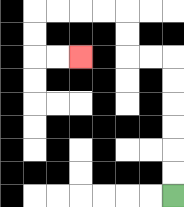{'start': '[7, 8]', 'end': '[3, 2]', 'path_directions': 'U,U,U,U,U,U,L,L,U,U,L,L,L,L,D,D,R,R', 'path_coordinates': '[[7, 8], [7, 7], [7, 6], [7, 5], [7, 4], [7, 3], [7, 2], [6, 2], [5, 2], [5, 1], [5, 0], [4, 0], [3, 0], [2, 0], [1, 0], [1, 1], [1, 2], [2, 2], [3, 2]]'}